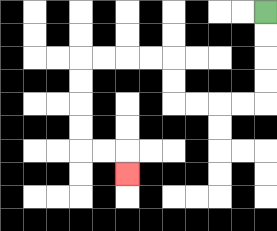{'start': '[11, 0]', 'end': '[5, 7]', 'path_directions': 'D,D,D,D,L,L,L,L,U,U,L,L,L,L,D,D,D,D,R,R,D', 'path_coordinates': '[[11, 0], [11, 1], [11, 2], [11, 3], [11, 4], [10, 4], [9, 4], [8, 4], [7, 4], [7, 3], [7, 2], [6, 2], [5, 2], [4, 2], [3, 2], [3, 3], [3, 4], [3, 5], [3, 6], [4, 6], [5, 6], [5, 7]]'}